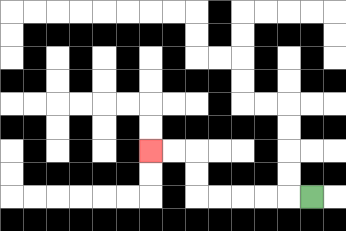{'start': '[13, 8]', 'end': '[6, 6]', 'path_directions': 'L,L,L,L,L,U,U,L,L', 'path_coordinates': '[[13, 8], [12, 8], [11, 8], [10, 8], [9, 8], [8, 8], [8, 7], [8, 6], [7, 6], [6, 6]]'}